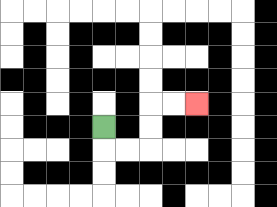{'start': '[4, 5]', 'end': '[8, 4]', 'path_directions': 'D,R,R,U,U,R,R', 'path_coordinates': '[[4, 5], [4, 6], [5, 6], [6, 6], [6, 5], [6, 4], [7, 4], [8, 4]]'}